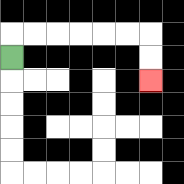{'start': '[0, 2]', 'end': '[6, 3]', 'path_directions': 'U,R,R,R,R,R,R,D,D', 'path_coordinates': '[[0, 2], [0, 1], [1, 1], [2, 1], [3, 1], [4, 1], [5, 1], [6, 1], [6, 2], [6, 3]]'}